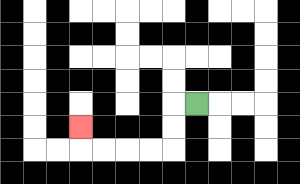{'start': '[8, 4]', 'end': '[3, 5]', 'path_directions': 'L,D,D,L,L,L,L,U', 'path_coordinates': '[[8, 4], [7, 4], [7, 5], [7, 6], [6, 6], [5, 6], [4, 6], [3, 6], [3, 5]]'}